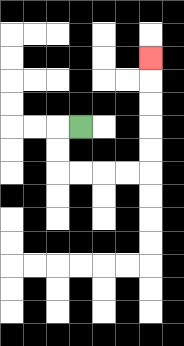{'start': '[3, 5]', 'end': '[6, 2]', 'path_directions': 'L,D,D,R,R,R,R,U,U,U,U,U', 'path_coordinates': '[[3, 5], [2, 5], [2, 6], [2, 7], [3, 7], [4, 7], [5, 7], [6, 7], [6, 6], [6, 5], [6, 4], [6, 3], [6, 2]]'}